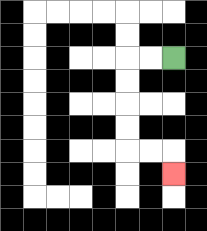{'start': '[7, 2]', 'end': '[7, 7]', 'path_directions': 'L,L,D,D,D,D,R,R,D', 'path_coordinates': '[[7, 2], [6, 2], [5, 2], [5, 3], [5, 4], [5, 5], [5, 6], [6, 6], [7, 6], [7, 7]]'}